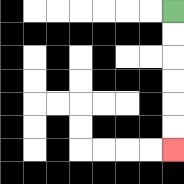{'start': '[7, 0]', 'end': '[7, 6]', 'path_directions': 'D,D,D,D,D,D', 'path_coordinates': '[[7, 0], [7, 1], [7, 2], [7, 3], [7, 4], [7, 5], [7, 6]]'}